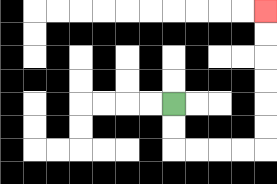{'start': '[7, 4]', 'end': '[11, 0]', 'path_directions': 'D,D,R,R,R,R,U,U,U,U,U,U', 'path_coordinates': '[[7, 4], [7, 5], [7, 6], [8, 6], [9, 6], [10, 6], [11, 6], [11, 5], [11, 4], [11, 3], [11, 2], [11, 1], [11, 0]]'}